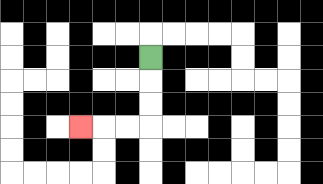{'start': '[6, 2]', 'end': '[3, 5]', 'path_directions': 'D,D,D,L,L,L', 'path_coordinates': '[[6, 2], [6, 3], [6, 4], [6, 5], [5, 5], [4, 5], [3, 5]]'}